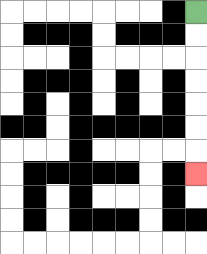{'start': '[8, 0]', 'end': '[8, 7]', 'path_directions': 'D,D,D,D,D,D,D', 'path_coordinates': '[[8, 0], [8, 1], [8, 2], [8, 3], [8, 4], [8, 5], [8, 6], [8, 7]]'}